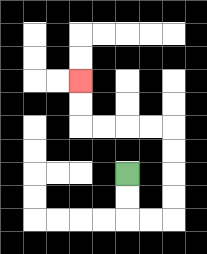{'start': '[5, 7]', 'end': '[3, 3]', 'path_directions': 'D,D,R,R,U,U,U,U,L,L,L,L,U,U', 'path_coordinates': '[[5, 7], [5, 8], [5, 9], [6, 9], [7, 9], [7, 8], [7, 7], [7, 6], [7, 5], [6, 5], [5, 5], [4, 5], [3, 5], [3, 4], [3, 3]]'}